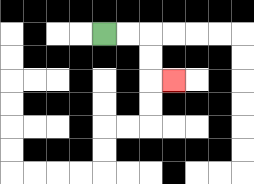{'start': '[4, 1]', 'end': '[7, 3]', 'path_directions': 'R,R,D,D,R', 'path_coordinates': '[[4, 1], [5, 1], [6, 1], [6, 2], [6, 3], [7, 3]]'}